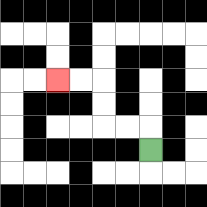{'start': '[6, 6]', 'end': '[2, 3]', 'path_directions': 'U,L,L,U,U,L,L', 'path_coordinates': '[[6, 6], [6, 5], [5, 5], [4, 5], [4, 4], [4, 3], [3, 3], [2, 3]]'}